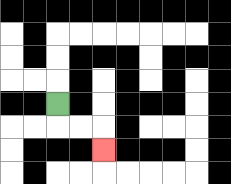{'start': '[2, 4]', 'end': '[4, 6]', 'path_directions': 'D,R,R,D', 'path_coordinates': '[[2, 4], [2, 5], [3, 5], [4, 5], [4, 6]]'}